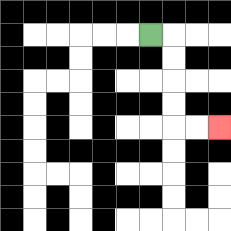{'start': '[6, 1]', 'end': '[9, 5]', 'path_directions': 'R,D,D,D,D,R,R', 'path_coordinates': '[[6, 1], [7, 1], [7, 2], [7, 3], [7, 4], [7, 5], [8, 5], [9, 5]]'}